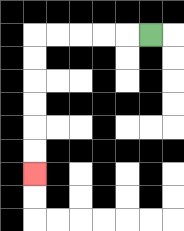{'start': '[6, 1]', 'end': '[1, 7]', 'path_directions': 'L,L,L,L,L,D,D,D,D,D,D', 'path_coordinates': '[[6, 1], [5, 1], [4, 1], [3, 1], [2, 1], [1, 1], [1, 2], [1, 3], [1, 4], [1, 5], [1, 6], [1, 7]]'}